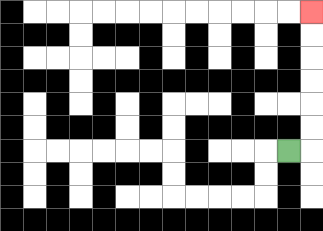{'start': '[12, 6]', 'end': '[13, 0]', 'path_directions': 'R,U,U,U,U,U,U', 'path_coordinates': '[[12, 6], [13, 6], [13, 5], [13, 4], [13, 3], [13, 2], [13, 1], [13, 0]]'}